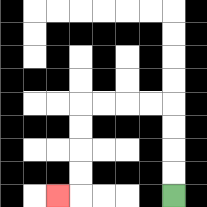{'start': '[7, 8]', 'end': '[2, 8]', 'path_directions': 'U,U,U,U,L,L,L,L,D,D,D,D,L', 'path_coordinates': '[[7, 8], [7, 7], [7, 6], [7, 5], [7, 4], [6, 4], [5, 4], [4, 4], [3, 4], [3, 5], [3, 6], [3, 7], [3, 8], [2, 8]]'}